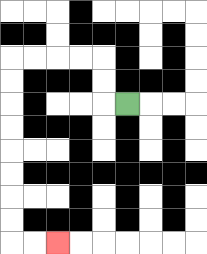{'start': '[5, 4]', 'end': '[2, 10]', 'path_directions': 'L,U,U,L,L,L,L,D,D,D,D,D,D,D,D,R,R', 'path_coordinates': '[[5, 4], [4, 4], [4, 3], [4, 2], [3, 2], [2, 2], [1, 2], [0, 2], [0, 3], [0, 4], [0, 5], [0, 6], [0, 7], [0, 8], [0, 9], [0, 10], [1, 10], [2, 10]]'}